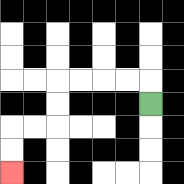{'start': '[6, 4]', 'end': '[0, 7]', 'path_directions': 'U,L,L,L,L,D,D,L,L,D,D', 'path_coordinates': '[[6, 4], [6, 3], [5, 3], [4, 3], [3, 3], [2, 3], [2, 4], [2, 5], [1, 5], [0, 5], [0, 6], [0, 7]]'}